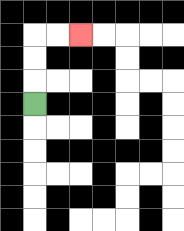{'start': '[1, 4]', 'end': '[3, 1]', 'path_directions': 'U,U,U,R,R', 'path_coordinates': '[[1, 4], [1, 3], [1, 2], [1, 1], [2, 1], [3, 1]]'}